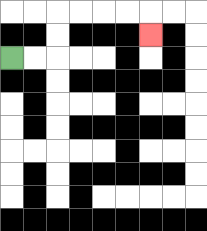{'start': '[0, 2]', 'end': '[6, 1]', 'path_directions': 'R,R,U,U,R,R,R,R,D', 'path_coordinates': '[[0, 2], [1, 2], [2, 2], [2, 1], [2, 0], [3, 0], [4, 0], [5, 0], [6, 0], [6, 1]]'}